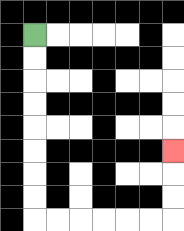{'start': '[1, 1]', 'end': '[7, 6]', 'path_directions': 'D,D,D,D,D,D,D,D,R,R,R,R,R,R,U,U,U', 'path_coordinates': '[[1, 1], [1, 2], [1, 3], [1, 4], [1, 5], [1, 6], [1, 7], [1, 8], [1, 9], [2, 9], [3, 9], [4, 9], [5, 9], [6, 9], [7, 9], [7, 8], [7, 7], [7, 6]]'}